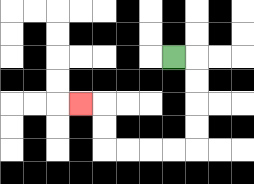{'start': '[7, 2]', 'end': '[3, 4]', 'path_directions': 'R,D,D,D,D,L,L,L,L,U,U,L', 'path_coordinates': '[[7, 2], [8, 2], [8, 3], [8, 4], [8, 5], [8, 6], [7, 6], [6, 6], [5, 6], [4, 6], [4, 5], [4, 4], [3, 4]]'}